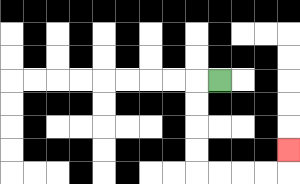{'start': '[9, 3]', 'end': '[12, 6]', 'path_directions': 'L,D,D,D,D,R,R,R,R,U', 'path_coordinates': '[[9, 3], [8, 3], [8, 4], [8, 5], [8, 6], [8, 7], [9, 7], [10, 7], [11, 7], [12, 7], [12, 6]]'}